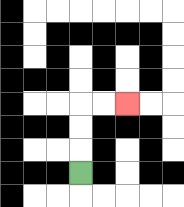{'start': '[3, 7]', 'end': '[5, 4]', 'path_directions': 'U,U,U,R,R', 'path_coordinates': '[[3, 7], [3, 6], [3, 5], [3, 4], [4, 4], [5, 4]]'}